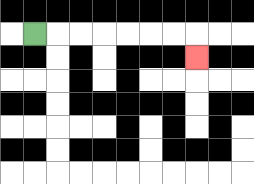{'start': '[1, 1]', 'end': '[8, 2]', 'path_directions': 'R,R,R,R,R,R,R,D', 'path_coordinates': '[[1, 1], [2, 1], [3, 1], [4, 1], [5, 1], [6, 1], [7, 1], [8, 1], [8, 2]]'}